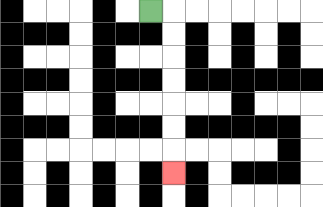{'start': '[6, 0]', 'end': '[7, 7]', 'path_directions': 'R,D,D,D,D,D,D,D', 'path_coordinates': '[[6, 0], [7, 0], [7, 1], [7, 2], [7, 3], [7, 4], [7, 5], [7, 6], [7, 7]]'}